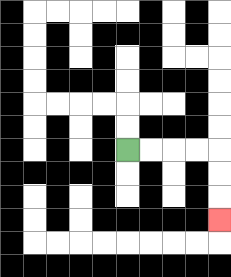{'start': '[5, 6]', 'end': '[9, 9]', 'path_directions': 'R,R,R,R,D,D,D', 'path_coordinates': '[[5, 6], [6, 6], [7, 6], [8, 6], [9, 6], [9, 7], [9, 8], [9, 9]]'}